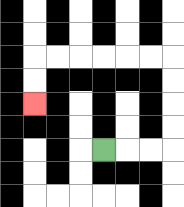{'start': '[4, 6]', 'end': '[1, 4]', 'path_directions': 'R,R,R,U,U,U,U,L,L,L,L,L,L,D,D', 'path_coordinates': '[[4, 6], [5, 6], [6, 6], [7, 6], [7, 5], [7, 4], [7, 3], [7, 2], [6, 2], [5, 2], [4, 2], [3, 2], [2, 2], [1, 2], [1, 3], [1, 4]]'}